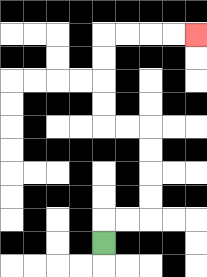{'start': '[4, 10]', 'end': '[8, 1]', 'path_directions': 'U,R,R,U,U,U,U,L,L,U,U,U,U,R,R,R,R', 'path_coordinates': '[[4, 10], [4, 9], [5, 9], [6, 9], [6, 8], [6, 7], [6, 6], [6, 5], [5, 5], [4, 5], [4, 4], [4, 3], [4, 2], [4, 1], [5, 1], [6, 1], [7, 1], [8, 1]]'}